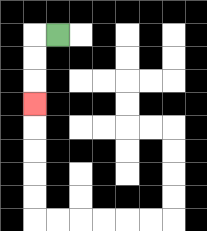{'start': '[2, 1]', 'end': '[1, 4]', 'path_directions': 'L,D,D,D', 'path_coordinates': '[[2, 1], [1, 1], [1, 2], [1, 3], [1, 4]]'}